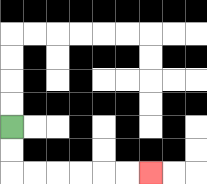{'start': '[0, 5]', 'end': '[6, 7]', 'path_directions': 'D,D,R,R,R,R,R,R', 'path_coordinates': '[[0, 5], [0, 6], [0, 7], [1, 7], [2, 7], [3, 7], [4, 7], [5, 7], [6, 7]]'}